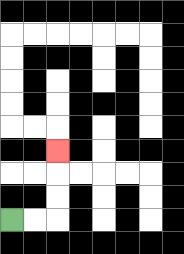{'start': '[0, 9]', 'end': '[2, 6]', 'path_directions': 'R,R,U,U,U', 'path_coordinates': '[[0, 9], [1, 9], [2, 9], [2, 8], [2, 7], [2, 6]]'}